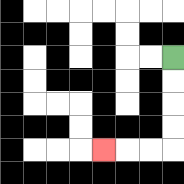{'start': '[7, 2]', 'end': '[4, 6]', 'path_directions': 'D,D,D,D,L,L,L', 'path_coordinates': '[[7, 2], [7, 3], [7, 4], [7, 5], [7, 6], [6, 6], [5, 6], [4, 6]]'}